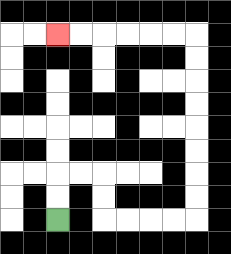{'start': '[2, 9]', 'end': '[2, 1]', 'path_directions': 'U,U,R,R,D,D,R,R,R,R,U,U,U,U,U,U,U,U,L,L,L,L,L,L', 'path_coordinates': '[[2, 9], [2, 8], [2, 7], [3, 7], [4, 7], [4, 8], [4, 9], [5, 9], [6, 9], [7, 9], [8, 9], [8, 8], [8, 7], [8, 6], [8, 5], [8, 4], [8, 3], [8, 2], [8, 1], [7, 1], [6, 1], [5, 1], [4, 1], [3, 1], [2, 1]]'}